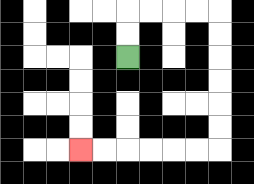{'start': '[5, 2]', 'end': '[3, 6]', 'path_directions': 'U,U,R,R,R,R,D,D,D,D,D,D,L,L,L,L,L,L', 'path_coordinates': '[[5, 2], [5, 1], [5, 0], [6, 0], [7, 0], [8, 0], [9, 0], [9, 1], [9, 2], [9, 3], [9, 4], [9, 5], [9, 6], [8, 6], [7, 6], [6, 6], [5, 6], [4, 6], [3, 6]]'}